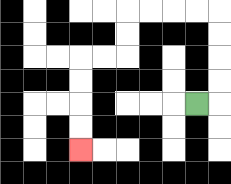{'start': '[8, 4]', 'end': '[3, 6]', 'path_directions': 'R,U,U,U,U,L,L,L,L,D,D,L,L,D,D,D,D', 'path_coordinates': '[[8, 4], [9, 4], [9, 3], [9, 2], [9, 1], [9, 0], [8, 0], [7, 0], [6, 0], [5, 0], [5, 1], [5, 2], [4, 2], [3, 2], [3, 3], [3, 4], [3, 5], [3, 6]]'}